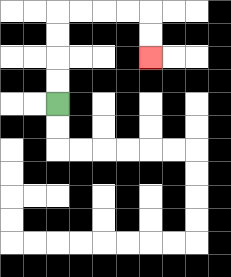{'start': '[2, 4]', 'end': '[6, 2]', 'path_directions': 'U,U,U,U,R,R,R,R,D,D', 'path_coordinates': '[[2, 4], [2, 3], [2, 2], [2, 1], [2, 0], [3, 0], [4, 0], [5, 0], [6, 0], [6, 1], [6, 2]]'}